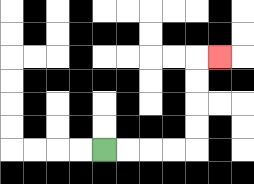{'start': '[4, 6]', 'end': '[9, 2]', 'path_directions': 'R,R,R,R,U,U,U,U,R', 'path_coordinates': '[[4, 6], [5, 6], [6, 6], [7, 6], [8, 6], [8, 5], [8, 4], [8, 3], [8, 2], [9, 2]]'}